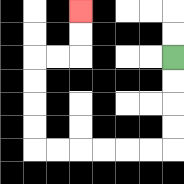{'start': '[7, 2]', 'end': '[3, 0]', 'path_directions': 'D,D,D,D,L,L,L,L,L,L,U,U,U,U,R,R,U,U', 'path_coordinates': '[[7, 2], [7, 3], [7, 4], [7, 5], [7, 6], [6, 6], [5, 6], [4, 6], [3, 6], [2, 6], [1, 6], [1, 5], [1, 4], [1, 3], [1, 2], [2, 2], [3, 2], [3, 1], [3, 0]]'}